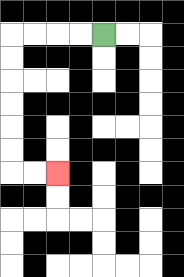{'start': '[4, 1]', 'end': '[2, 7]', 'path_directions': 'L,L,L,L,D,D,D,D,D,D,R,R', 'path_coordinates': '[[4, 1], [3, 1], [2, 1], [1, 1], [0, 1], [0, 2], [0, 3], [0, 4], [0, 5], [0, 6], [0, 7], [1, 7], [2, 7]]'}